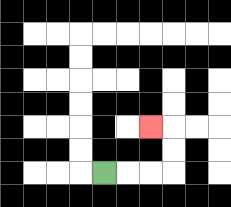{'start': '[4, 7]', 'end': '[6, 5]', 'path_directions': 'R,R,R,U,U,L', 'path_coordinates': '[[4, 7], [5, 7], [6, 7], [7, 7], [7, 6], [7, 5], [6, 5]]'}